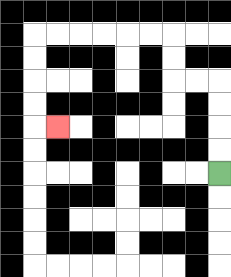{'start': '[9, 7]', 'end': '[2, 5]', 'path_directions': 'U,U,U,U,L,L,U,U,L,L,L,L,L,L,D,D,D,D,R', 'path_coordinates': '[[9, 7], [9, 6], [9, 5], [9, 4], [9, 3], [8, 3], [7, 3], [7, 2], [7, 1], [6, 1], [5, 1], [4, 1], [3, 1], [2, 1], [1, 1], [1, 2], [1, 3], [1, 4], [1, 5], [2, 5]]'}